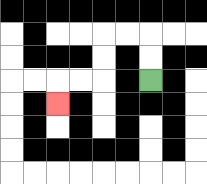{'start': '[6, 3]', 'end': '[2, 4]', 'path_directions': 'U,U,L,L,D,D,L,L,D', 'path_coordinates': '[[6, 3], [6, 2], [6, 1], [5, 1], [4, 1], [4, 2], [4, 3], [3, 3], [2, 3], [2, 4]]'}